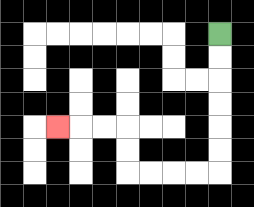{'start': '[9, 1]', 'end': '[2, 5]', 'path_directions': 'D,D,D,D,D,D,L,L,L,L,U,U,L,L,L', 'path_coordinates': '[[9, 1], [9, 2], [9, 3], [9, 4], [9, 5], [9, 6], [9, 7], [8, 7], [7, 7], [6, 7], [5, 7], [5, 6], [5, 5], [4, 5], [3, 5], [2, 5]]'}